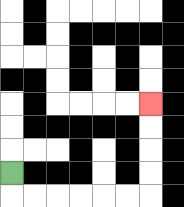{'start': '[0, 7]', 'end': '[6, 4]', 'path_directions': 'D,R,R,R,R,R,R,U,U,U,U', 'path_coordinates': '[[0, 7], [0, 8], [1, 8], [2, 8], [3, 8], [4, 8], [5, 8], [6, 8], [6, 7], [6, 6], [6, 5], [6, 4]]'}